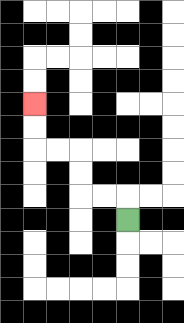{'start': '[5, 9]', 'end': '[1, 4]', 'path_directions': 'U,L,L,U,U,L,L,U,U', 'path_coordinates': '[[5, 9], [5, 8], [4, 8], [3, 8], [3, 7], [3, 6], [2, 6], [1, 6], [1, 5], [1, 4]]'}